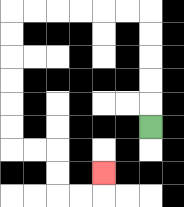{'start': '[6, 5]', 'end': '[4, 7]', 'path_directions': 'U,U,U,U,U,L,L,L,L,L,L,D,D,D,D,D,D,R,R,D,D,R,R,U', 'path_coordinates': '[[6, 5], [6, 4], [6, 3], [6, 2], [6, 1], [6, 0], [5, 0], [4, 0], [3, 0], [2, 0], [1, 0], [0, 0], [0, 1], [0, 2], [0, 3], [0, 4], [0, 5], [0, 6], [1, 6], [2, 6], [2, 7], [2, 8], [3, 8], [4, 8], [4, 7]]'}